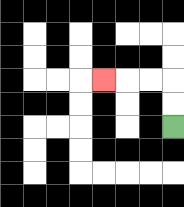{'start': '[7, 5]', 'end': '[4, 3]', 'path_directions': 'U,U,L,L,L', 'path_coordinates': '[[7, 5], [7, 4], [7, 3], [6, 3], [5, 3], [4, 3]]'}